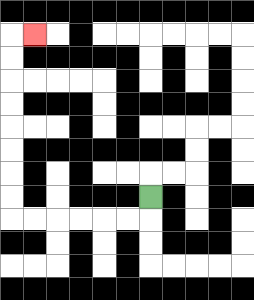{'start': '[6, 8]', 'end': '[1, 1]', 'path_directions': 'D,L,L,L,L,L,L,U,U,U,U,U,U,U,U,R', 'path_coordinates': '[[6, 8], [6, 9], [5, 9], [4, 9], [3, 9], [2, 9], [1, 9], [0, 9], [0, 8], [0, 7], [0, 6], [0, 5], [0, 4], [0, 3], [0, 2], [0, 1], [1, 1]]'}